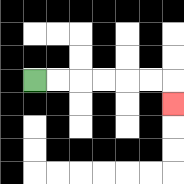{'start': '[1, 3]', 'end': '[7, 4]', 'path_directions': 'R,R,R,R,R,R,D', 'path_coordinates': '[[1, 3], [2, 3], [3, 3], [4, 3], [5, 3], [6, 3], [7, 3], [7, 4]]'}